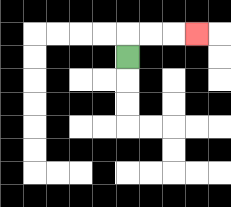{'start': '[5, 2]', 'end': '[8, 1]', 'path_directions': 'U,R,R,R', 'path_coordinates': '[[5, 2], [5, 1], [6, 1], [7, 1], [8, 1]]'}